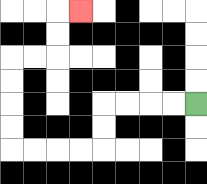{'start': '[8, 4]', 'end': '[3, 0]', 'path_directions': 'L,L,L,L,D,D,L,L,L,L,U,U,U,U,R,R,U,U,R', 'path_coordinates': '[[8, 4], [7, 4], [6, 4], [5, 4], [4, 4], [4, 5], [4, 6], [3, 6], [2, 6], [1, 6], [0, 6], [0, 5], [0, 4], [0, 3], [0, 2], [1, 2], [2, 2], [2, 1], [2, 0], [3, 0]]'}